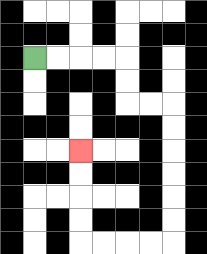{'start': '[1, 2]', 'end': '[3, 6]', 'path_directions': 'R,R,R,R,D,D,R,R,D,D,D,D,D,D,L,L,L,L,U,U,U,U', 'path_coordinates': '[[1, 2], [2, 2], [3, 2], [4, 2], [5, 2], [5, 3], [5, 4], [6, 4], [7, 4], [7, 5], [7, 6], [7, 7], [7, 8], [7, 9], [7, 10], [6, 10], [5, 10], [4, 10], [3, 10], [3, 9], [3, 8], [3, 7], [3, 6]]'}